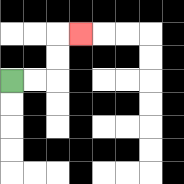{'start': '[0, 3]', 'end': '[3, 1]', 'path_directions': 'R,R,U,U,R', 'path_coordinates': '[[0, 3], [1, 3], [2, 3], [2, 2], [2, 1], [3, 1]]'}